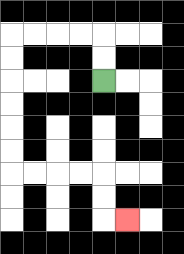{'start': '[4, 3]', 'end': '[5, 9]', 'path_directions': 'U,U,L,L,L,L,D,D,D,D,D,D,R,R,R,R,D,D,R', 'path_coordinates': '[[4, 3], [4, 2], [4, 1], [3, 1], [2, 1], [1, 1], [0, 1], [0, 2], [0, 3], [0, 4], [0, 5], [0, 6], [0, 7], [1, 7], [2, 7], [3, 7], [4, 7], [4, 8], [4, 9], [5, 9]]'}